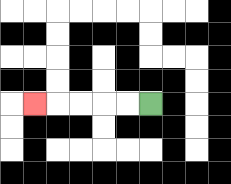{'start': '[6, 4]', 'end': '[1, 4]', 'path_directions': 'L,L,L,L,L', 'path_coordinates': '[[6, 4], [5, 4], [4, 4], [3, 4], [2, 4], [1, 4]]'}